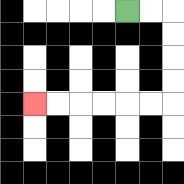{'start': '[5, 0]', 'end': '[1, 4]', 'path_directions': 'R,R,D,D,D,D,L,L,L,L,L,L', 'path_coordinates': '[[5, 0], [6, 0], [7, 0], [7, 1], [7, 2], [7, 3], [7, 4], [6, 4], [5, 4], [4, 4], [3, 4], [2, 4], [1, 4]]'}